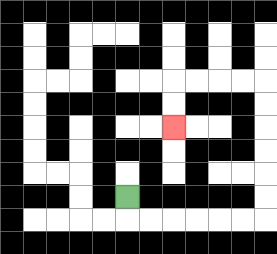{'start': '[5, 8]', 'end': '[7, 5]', 'path_directions': 'D,R,R,R,R,R,R,U,U,U,U,U,U,L,L,L,L,D,D', 'path_coordinates': '[[5, 8], [5, 9], [6, 9], [7, 9], [8, 9], [9, 9], [10, 9], [11, 9], [11, 8], [11, 7], [11, 6], [11, 5], [11, 4], [11, 3], [10, 3], [9, 3], [8, 3], [7, 3], [7, 4], [7, 5]]'}